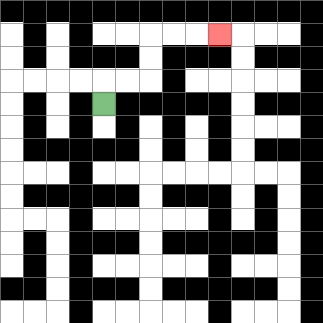{'start': '[4, 4]', 'end': '[9, 1]', 'path_directions': 'U,R,R,U,U,R,R,R', 'path_coordinates': '[[4, 4], [4, 3], [5, 3], [6, 3], [6, 2], [6, 1], [7, 1], [8, 1], [9, 1]]'}